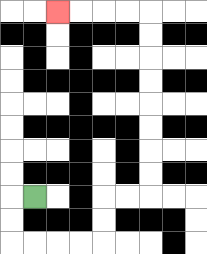{'start': '[1, 8]', 'end': '[2, 0]', 'path_directions': 'L,D,D,R,R,R,R,U,U,R,R,U,U,U,U,U,U,U,U,L,L,L,L', 'path_coordinates': '[[1, 8], [0, 8], [0, 9], [0, 10], [1, 10], [2, 10], [3, 10], [4, 10], [4, 9], [4, 8], [5, 8], [6, 8], [6, 7], [6, 6], [6, 5], [6, 4], [6, 3], [6, 2], [6, 1], [6, 0], [5, 0], [4, 0], [3, 0], [2, 0]]'}